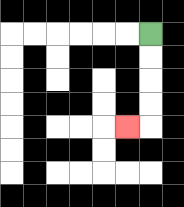{'start': '[6, 1]', 'end': '[5, 5]', 'path_directions': 'D,D,D,D,L', 'path_coordinates': '[[6, 1], [6, 2], [6, 3], [6, 4], [6, 5], [5, 5]]'}